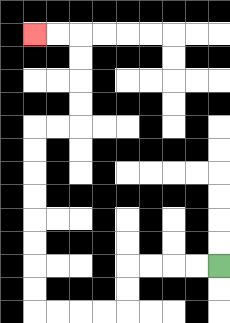{'start': '[9, 11]', 'end': '[1, 1]', 'path_directions': 'L,L,L,L,D,D,L,L,L,L,U,U,U,U,U,U,U,U,R,R,U,U,U,U,L,L', 'path_coordinates': '[[9, 11], [8, 11], [7, 11], [6, 11], [5, 11], [5, 12], [5, 13], [4, 13], [3, 13], [2, 13], [1, 13], [1, 12], [1, 11], [1, 10], [1, 9], [1, 8], [1, 7], [1, 6], [1, 5], [2, 5], [3, 5], [3, 4], [3, 3], [3, 2], [3, 1], [2, 1], [1, 1]]'}